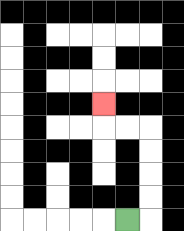{'start': '[5, 9]', 'end': '[4, 4]', 'path_directions': 'R,U,U,U,U,L,L,U', 'path_coordinates': '[[5, 9], [6, 9], [6, 8], [6, 7], [6, 6], [6, 5], [5, 5], [4, 5], [4, 4]]'}